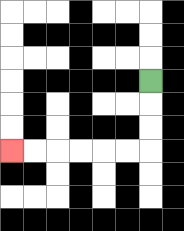{'start': '[6, 3]', 'end': '[0, 6]', 'path_directions': 'D,D,D,L,L,L,L,L,L', 'path_coordinates': '[[6, 3], [6, 4], [6, 5], [6, 6], [5, 6], [4, 6], [3, 6], [2, 6], [1, 6], [0, 6]]'}